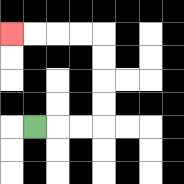{'start': '[1, 5]', 'end': '[0, 1]', 'path_directions': 'R,R,R,U,U,U,U,L,L,L,L', 'path_coordinates': '[[1, 5], [2, 5], [3, 5], [4, 5], [4, 4], [4, 3], [4, 2], [4, 1], [3, 1], [2, 1], [1, 1], [0, 1]]'}